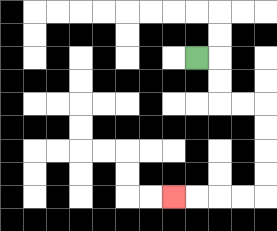{'start': '[8, 2]', 'end': '[7, 8]', 'path_directions': 'R,D,D,R,R,D,D,D,D,L,L,L,L', 'path_coordinates': '[[8, 2], [9, 2], [9, 3], [9, 4], [10, 4], [11, 4], [11, 5], [11, 6], [11, 7], [11, 8], [10, 8], [9, 8], [8, 8], [7, 8]]'}